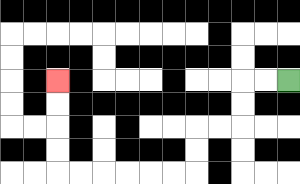{'start': '[12, 3]', 'end': '[2, 3]', 'path_directions': 'L,L,D,D,L,L,D,D,L,L,L,L,L,L,U,U,U,U', 'path_coordinates': '[[12, 3], [11, 3], [10, 3], [10, 4], [10, 5], [9, 5], [8, 5], [8, 6], [8, 7], [7, 7], [6, 7], [5, 7], [4, 7], [3, 7], [2, 7], [2, 6], [2, 5], [2, 4], [2, 3]]'}